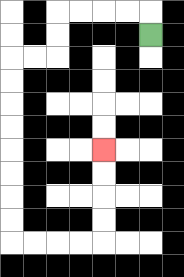{'start': '[6, 1]', 'end': '[4, 6]', 'path_directions': 'U,L,L,L,L,D,D,L,L,D,D,D,D,D,D,D,D,R,R,R,R,U,U,U,U', 'path_coordinates': '[[6, 1], [6, 0], [5, 0], [4, 0], [3, 0], [2, 0], [2, 1], [2, 2], [1, 2], [0, 2], [0, 3], [0, 4], [0, 5], [0, 6], [0, 7], [0, 8], [0, 9], [0, 10], [1, 10], [2, 10], [3, 10], [4, 10], [4, 9], [4, 8], [4, 7], [4, 6]]'}